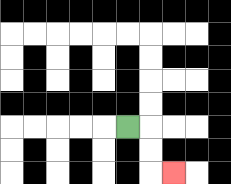{'start': '[5, 5]', 'end': '[7, 7]', 'path_directions': 'R,D,D,R', 'path_coordinates': '[[5, 5], [6, 5], [6, 6], [6, 7], [7, 7]]'}